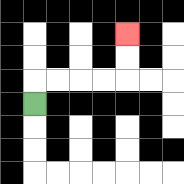{'start': '[1, 4]', 'end': '[5, 1]', 'path_directions': 'U,R,R,R,R,U,U', 'path_coordinates': '[[1, 4], [1, 3], [2, 3], [3, 3], [4, 3], [5, 3], [5, 2], [5, 1]]'}